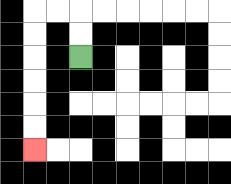{'start': '[3, 2]', 'end': '[1, 6]', 'path_directions': 'U,U,L,L,D,D,D,D,D,D', 'path_coordinates': '[[3, 2], [3, 1], [3, 0], [2, 0], [1, 0], [1, 1], [1, 2], [1, 3], [1, 4], [1, 5], [1, 6]]'}